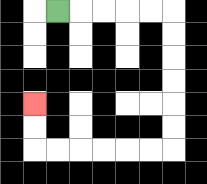{'start': '[2, 0]', 'end': '[1, 4]', 'path_directions': 'R,R,R,R,R,D,D,D,D,D,D,L,L,L,L,L,L,U,U', 'path_coordinates': '[[2, 0], [3, 0], [4, 0], [5, 0], [6, 0], [7, 0], [7, 1], [7, 2], [7, 3], [7, 4], [7, 5], [7, 6], [6, 6], [5, 6], [4, 6], [3, 6], [2, 6], [1, 6], [1, 5], [1, 4]]'}